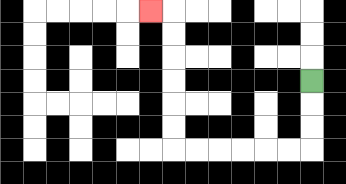{'start': '[13, 3]', 'end': '[6, 0]', 'path_directions': 'D,D,D,L,L,L,L,L,L,U,U,U,U,U,U,L', 'path_coordinates': '[[13, 3], [13, 4], [13, 5], [13, 6], [12, 6], [11, 6], [10, 6], [9, 6], [8, 6], [7, 6], [7, 5], [7, 4], [7, 3], [7, 2], [7, 1], [7, 0], [6, 0]]'}